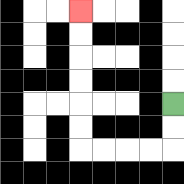{'start': '[7, 4]', 'end': '[3, 0]', 'path_directions': 'D,D,L,L,L,L,U,U,U,U,U,U', 'path_coordinates': '[[7, 4], [7, 5], [7, 6], [6, 6], [5, 6], [4, 6], [3, 6], [3, 5], [3, 4], [3, 3], [3, 2], [3, 1], [3, 0]]'}